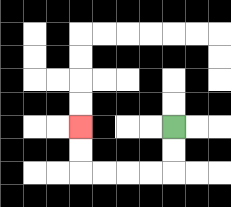{'start': '[7, 5]', 'end': '[3, 5]', 'path_directions': 'D,D,L,L,L,L,U,U', 'path_coordinates': '[[7, 5], [7, 6], [7, 7], [6, 7], [5, 7], [4, 7], [3, 7], [3, 6], [3, 5]]'}